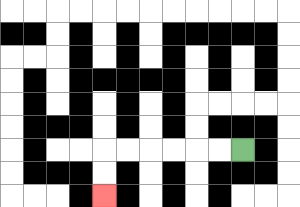{'start': '[10, 6]', 'end': '[4, 8]', 'path_directions': 'L,L,L,L,L,L,D,D', 'path_coordinates': '[[10, 6], [9, 6], [8, 6], [7, 6], [6, 6], [5, 6], [4, 6], [4, 7], [4, 8]]'}